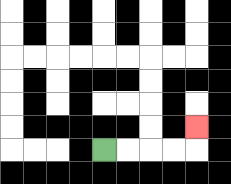{'start': '[4, 6]', 'end': '[8, 5]', 'path_directions': 'R,R,R,R,U', 'path_coordinates': '[[4, 6], [5, 6], [6, 6], [7, 6], [8, 6], [8, 5]]'}